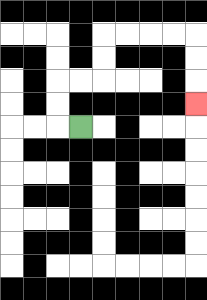{'start': '[3, 5]', 'end': '[8, 4]', 'path_directions': 'L,U,U,R,R,U,U,R,R,R,R,D,D,D', 'path_coordinates': '[[3, 5], [2, 5], [2, 4], [2, 3], [3, 3], [4, 3], [4, 2], [4, 1], [5, 1], [6, 1], [7, 1], [8, 1], [8, 2], [8, 3], [8, 4]]'}